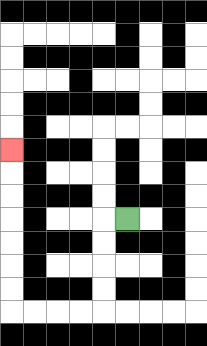{'start': '[5, 9]', 'end': '[0, 6]', 'path_directions': 'L,D,D,D,D,L,L,L,L,U,U,U,U,U,U,U', 'path_coordinates': '[[5, 9], [4, 9], [4, 10], [4, 11], [4, 12], [4, 13], [3, 13], [2, 13], [1, 13], [0, 13], [0, 12], [0, 11], [0, 10], [0, 9], [0, 8], [0, 7], [0, 6]]'}